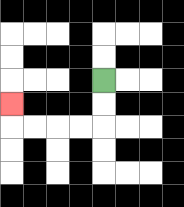{'start': '[4, 3]', 'end': '[0, 4]', 'path_directions': 'D,D,L,L,L,L,U', 'path_coordinates': '[[4, 3], [4, 4], [4, 5], [3, 5], [2, 5], [1, 5], [0, 5], [0, 4]]'}